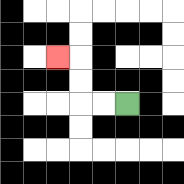{'start': '[5, 4]', 'end': '[2, 2]', 'path_directions': 'L,L,U,U,L', 'path_coordinates': '[[5, 4], [4, 4], [3, 4], [3, 3], [3, 2], [2, 2]]'}